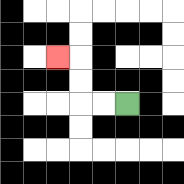{'start': '[5, 4]', 'end': '[2, 2]', 'path_directions': 'L,L,U,U,L', 'path_coordinates': '[[5, 4], [4, 4], [3, 4], [3, 3], [3, 2], [2, 2]]'}